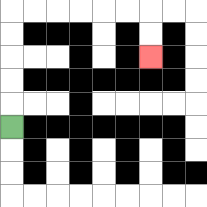{'start': '[0, 5]', 'end': '[6, 2]', 'path_directions': 'U,U,U,U,U,R,R,R,R,R,R,D,D', 'path_coordinates': '[[0, 5], [0, 4], [0, 3], [0, 2], [0, 1], [0, 0], [1, 0], [2, 0], [3, 0], [4, 0], [5, 0], [6, 0], [6, 1], [6, 2]]'}